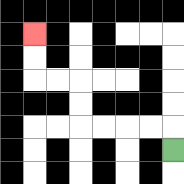{'start': '[7, 6]', 'end': '[1, 1]', 'path_directions': 'U,L,L,L,L,U,U,L,L,U,U', 'path_coordinates': '[[7, 6], [7, 5], [6, 5], [5, 5], [4, 5], [3, 5], [3, 4], [3, 3], [2, 3], [1, 3], [1, 2], [1, 1]]'}